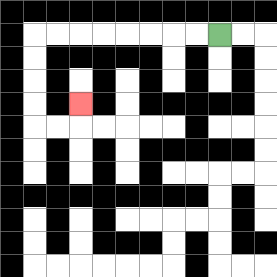{'start': '[9, 1]', 'end': '[3, 4]', 'path_directions': 'L,L,L,L,L,L,L,L,D,D,D,D,R,R,U', 'path_coordinates': '[[9, 1], [8, 1], [7, 1], [6, 1], [5, 1], [4, 1], [3, 1], [2, 1], [1, 1], [1, 2], [1, 3], [1, 4], [1, 5], [2, 5], [3, 5], [3, 4]]'}